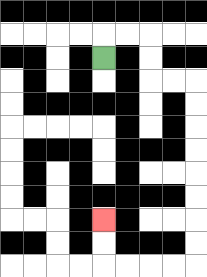{'start': '[4, 2]', 'end': '[4, 9]', 'path_directions': 'U,R,R,D,D,R,R,D,D,D,D,D,D,D,D,L,L,L,L,U,U', 'path_coordinates': '[[4, 2], [4, 1], [5, 1], [6, 1], [6, 2], [6, 3], [7, 3], [8, 3], [8, 4], [8, 5], [8, 6], [8, 7], [8, 8], [8, 9], [8, 10], [8, 11], [7, 11], [6, 11], [5, 11], [4, 11], [4, 10], [4, 9]]'}